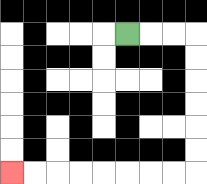{'start': '[5, 1]', 'end': '[0, 7]', 'path_directions': 'R,R,R,D,D,D,D,D,D,L,L,L,L,L,L,L,L', 'path_coordinates': '[[5, 1], [6, 1], [7, 1], [8, 1], [8, 2], [8, 3], [8, 4], [8, 5], [8, 6], [8, 7], [7, 7], [6, 7], [5, 7], [4, 7], [3, 7], [2, 7], [1, 7], [0, 7]]'}